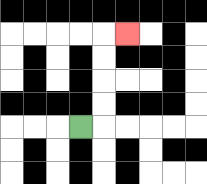{'start': '[3, 5]', 'end': '[5, 1]', 'path_directions': 'R,U,U,U,U,R', 'path_coordinates': '[[3, 5], [4, 5], [4, 4], [4, 3], [4, 2], [4, 1], [5, 1]]'}